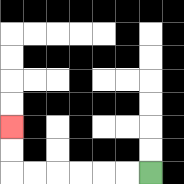{'start': '[6, 7]', 'end': '[0, 5]', 'path_directions': 'L,L,L,L,L,L,U,U', 'path_coordinates': '[[6, 7], [5, 7], [4, 7], [3, 7], [2, 7], [1, 7], [0, 7], [0, 6], [0, 5]]'}